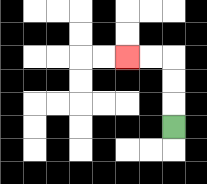{'start': '[7, 5]', 'end': '[5, 2]', 'path_directions': 'U,U,U,L,L', 'path_coordinates': '[[7, 5], [7, 4], [7, 3], [7, 2], [6, 2], [5, 2]]'}